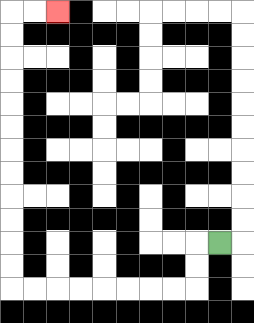{'start': '[9, 10]', 'end': '[2, 0]', 'path_directions': 'L,D,D,L,L,L,L,L,L,L,L,U,U,U,U,U,U,U,U,U,U,U,U,R,R', 'path_coordinates': '[[9, 10], [8, 10], [8, 11], [8, 12], [7, 12], [6, 12], [5, 12], [4, 12], [3, 12], [2, 12], [1, 12], [0, 12], [0, 11], [0, 10], [0, 9], [0, 8], [0, 7], [0, 6], [0, 5], [0, 4], [0, 3], [0, 2], [0, 1], [0, 0], [1, 0], [2, 0]]'}